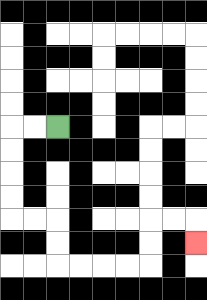{'start': '[2, 5]', 'end': '[8, 10]', 'path_directions': 'L,L,D,D,D,D,R,R,D,D,R,R,R,R,U,U,R,R,D', 'path_coordinates': '[[2, 5], [1, 5], [0, 5], [0, 6], [0, 7], [0, 8], [0, 9], [1, 9], [2, 9], [2, 10], [2, 11], [3, 11], [4, 11], [5, 11], [6, 11], [6, 10], [6, 9], [7, 9], [8, 9], [8, 10]]'}